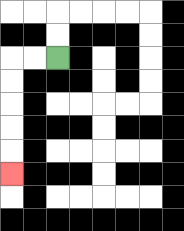{'start': '[2, 2]', 'end': '[0, 7]', 'path_directions': 'L,L,D,D,D,D,D', 'path_coordinates': '[[2, 2], [1, 2], [0, 2], [0, 3], [0, 4], [0, 5], [0, 6], [0, 7]]'}